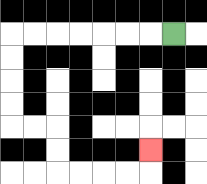{'start': '[7, 1]', 'end': '[6, 6]', 'path_directions': 'L,L,L,L,L,L,L,D,D,D,D,R,R,D,D,R,R,R,R,U', 'path_coordinates': '[[7, 1], [6, 1], [5, 1], [4, 1], [3, 1], [2, 1], [1, 1], [0, 1], [0, 2], [0, 3], [0, 4], [0, 5], [1, 5], [2, 5], [2, 6], [2, 7], [3, 7], [4, 7], [5, 7], [6, 7], [6, 6]]'}